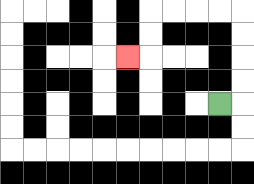{'start': '[9, 4]', 'end': '[5, 2]', 'path_directions': 'R,U,U,U,U,L,L,L,L,D,D,L', 'path_coordinates': '[[9, 4], [10, 4], [10, 3], [10, 2], [10, 1], [10, 0], [9, 0], [8, 0], [7, 0], [6, 0], [6, 1], [6, 2], [5, 2]]'}